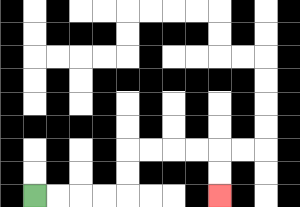{'start': '[1, 8]', 'end': '[9, 8]', 'path_directions': 'R,R,R,R,U,U,R,R,R,R,D,D', 'path_coordinates': '[[1, 8], [2, 8], [3, 8], [4, 8], [5, 8], [5, 7], [5, 6], [6, 6], [7, 6], [8, 6], [9, 6], [9, 7], [9, 8]]'}